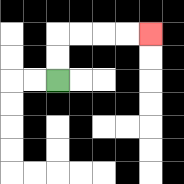{'start': '[2, 3]', 'end': '[6, 1]', 'path_directions': 'U,U,R,R,R,R', 'path_coordinates': '[[2, 3], [2, 2], [2, 1], [3, 1], [4, 1], [5, 1], [6, 1]]'}